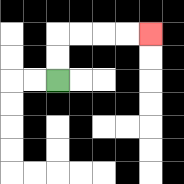{'start': '[2, 3]', 'end': '[6, 1]', 'path_directions': 'U,U,R,R,R,R', 'path_coordinates': '[[2, 3], [2, 2], [2, 1], [3, 1], [4, 1], [5, 1], [6, 1]]'}